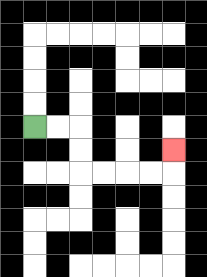{'start': '[1, 5]', 'end': '[7, 6]', 'path_directions': 'R,R,D,D,R,R,R,R,U', 'path_coordinates': '[[1, 5], [2, 5], [3, 5], [3, 6], [3, 7], [4, 7], [5, 7], [6, 7], [7, 7], [7, 6]]'}